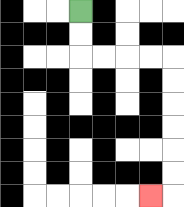{'start': '[3, 0]', 'end': '[6, 8]', 'path_directions': 'D,D,R,R,R,R,D,D,D,D,D,D,L', 'path_coordinates': '[[3, 0], [3, 1], [3, 2], [4, 2], [5, 2], [6, 2], [7, 2], [7, 3], [7, 4], [7, 5], [7, 6], [7, 7], [7, 8], [6, 8]]'}